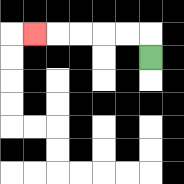{'start': '[6, 2]', 'end': '[1, 1]', 'path_directions': 'U,L,L,L,L,L', 'path_coordinates': '[[6, 2], [6, 1], [5, 1], [4, 1], [3, 1], [2, 1], [1, 1]]'}